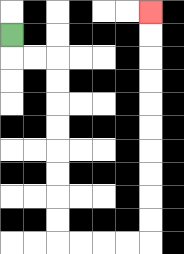{'start': '[0, 1]', 'end': '[6, 0]', 'path_directions': 'D,R,R,D,D,D,D,D,D,D,D,R,R,R,R,U,U,U,U,U,U,U,U,U,U', 'path_coordinates': '[[0, 1], [0, 2], [1, 2], [2, 2], [2, 3], [2, 4], [2, 5], [2, 6], [2, 7], [2, 8], [2, 9], [2, 10], [3, 10], [4, 10], [5, 10], [6, 10], [6, 9], [6, 8], [6, 7], [6, 6], [6, 5], [6, 4], [6, 3], [6, 2], [6, 1], [6, 0]]'}